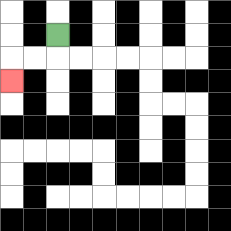{'start': '[2, 1]', 'end': '[0, 3]', 'path_directions': 'D,L,L,D', 'path_coordinates': '[[2, 1], [2, 2], [1, 2], [0, 2], [0, 3]]'}